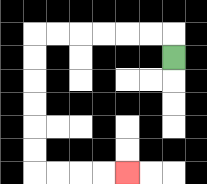{'start': '[7, 2]', 'end': '[5, 7]', 'path_directions': 'U,L,L,L,L,L,L,D,D,D,D,D,D,R,R,R,R', 'path_coordinates': '[[7, 2], [7, 1], [6, 1], [5, 1], [4, 1], [3, 1], [2, 1], [1, 1], [1, 2], [1, 3], [1, 4], [1, 5], [1, 6], [1, 7], [2, 7], [3, 7], [4, 7], [5, 7]]'}